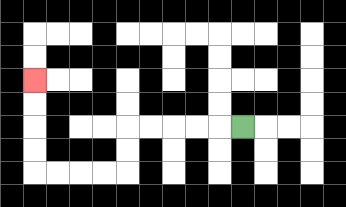{'start': '[10, 5]', 'end': '[1, 3]', 'path_directions': 'L,L,L,L,L,D,D,L,L,L,L,U,U,U,U', 'path_coordinates': '[[10, 5], [9, 5], [8, 5], [7, 5], [6, 5], [5, 5], [5, 6], [5, 7], [4, 7], [3, 7], [2, 7], [1, 7], [1, 6], [1, 5], [1, 4], [1, 3]]'}